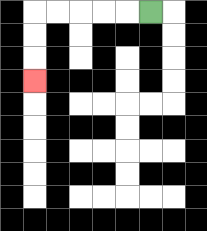{'start': '[6, 0]', 'end': '[1, 3]', 'path_directions': 'L,L,L,L,L,D,D,D', 'path_coordinates': '[[6, 0], [5, 0], [4, 0], [3, 0], [2, 0], [1, 0], [1, 1], [1, 2], [1, 3]]'}